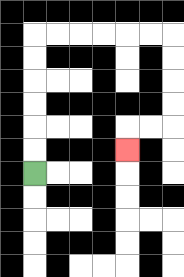{'start': '[1, 7]', 'end': '[5, 6]', 'path_directions': 'U,U,U,U,U,U,R,R,R,R,R,R,D,D,D,D,L,L,D', 'path_coordinates': '[[1, 7], [1, 6], [1, 5], [1, 4], [1, 3], [1, 2], [1, 1], [2, 1], [3, 1], [4, 1], [5, 1], [6, 1], [7, 1], [7, 2], [7, 3], [7, 4], [7, 5], [6, 5], [5, 5], [5, 6]]'}